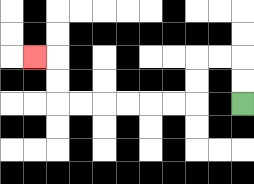{'start': '[10, 4]', 'end': '[1, 2]', 'path_directions': 'U,U,L,L,D,D,L,L,L,L,L,L,U,U,L', 'path_coordinates': '[[10, 4], [10, 3], [10, 2], [9, 2], [8, 2], [8, 3], [8, 4], [7, 4], [6, 4], [5, 4], [4, 4], [3, 4], [2, 4], [2, 3], [2, 2], [1, 2]]'}